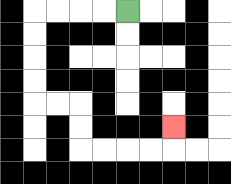{'start': '[5, 0]', 'end': '[7, 5]', 'path_directions': 'L,L,L,L,D,D,D,D,R,R,D,D,R,R,R,R,U', 'path_coordinates': '[[5, 0], [4, 0], [3, 0], [2, 0], [1, 0], [1, 1], [1, 2], [1, 3], [1, 4], [2, 4], [3, 4], [3, 5], [3, 6], [4, 6], [5, 6], [6, 6], [7, 6], [7, 5]]'}